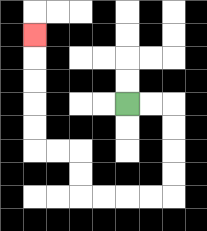{'start': '[5, 4]', 'end': '[1, 1]', 'path_directions': 'R,R,D,D,D,D,L,L,L,L,U,U,L,L,U,U,U,U,U', 'path_coordinates': '[[5, 4], [6, 4], [7, 4], [7, 5], [7, 6], [7, 7], [7, 8], [6, 8], [5, 8], [4, 8], [3, 8], [3, 7], [3, 6], [2, 6], [1, 6], [1, 5], [1, 4], [1, 3], [1, 2], [1, 1]]'}